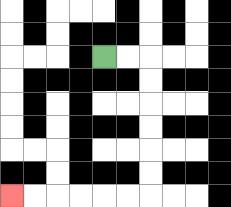{'start': '[4, 2]', 'end': '[0, 8]', 'path_directions': 'R,R,D,D,D,D,D,D,L,L,L,L,L,L', 'path_coordinates': '[[4, 2], [5, 2], [6, 2], [6, 3], [6, 4], [6, 5], [6, 6], [6, 7], [6, 8], [5, 8], [4, 8], [3, 8], [2, 8], [1, 8], [0, 8]]'}